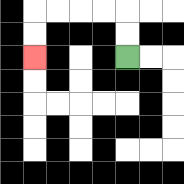{'start': '[5, 2]', 'end': '[1, 2]', 'path_directions': 'U,U,L,L,L,L,D,D', 'path_coordinates': '[[5, 2], [5, 1], [5, 0], [4, 0], [3, 0], [2, 0], [1, 0], [1, 1], [1, 2]]'}